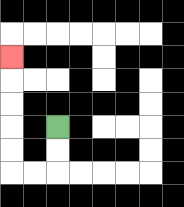{'start': '[2, 5]', 'end': '[0, 2]', 'path_directions': 'D,D,L,L,U,U,U,U,U', 'path_coordinates': '[[2, 5], [2, 6], [2, 7], [1, 7], [0, 7], [0, 6], [0, 5], [0, 4], [0, 3], [0, 2]]'}